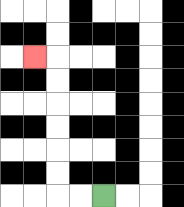{'start': '[4, 8]', 'end': '[1, 2]', 'path_directions': 'L,L,U,U,U,U,U,U,L', 'path_coordinates': '[[4, 8], [3, 8], [2, 8], [2, 7], [2, 6], [2, 5], [2, 4], [2, 3], [2, 2], [1, 2]]'}